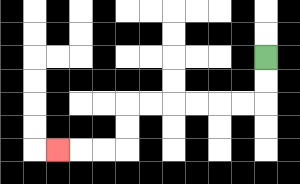{'start': '[11, 2]', 'end': '[2, 6]', 'path_directions': 'D,D,L,L,L,L,L,L,D,D,L,L,L', 'path_coordinates': '[[11, 2], [11, 3], [11, 4], [10, 4], [9, 4], [8, 4], [7, 4], [6, 4], [5, 4], [5, 5], [5, 6], [4, 6], [3, 6], [2, 6]]'}